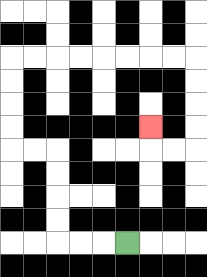{'start': '[5, 10]', 'end': '[6, 5]', 'path_directions': 'L,L,L,U,U,U,U,L,L,U,U,U,U,R,R,R,R,R,R,R,R,D,D,D,D,L,L,U', 'path_coordinates': '[[5, 10], [4, 10], [3, 10], [2, 10], [2, 9], [2, 8], [2, 7], [2, 6], [1, 6], [0, 6], [0, 5], [0, 4], [0, 3], [0, 2], [1, 2], [2, 2], [3, 2], [4, 2], [5, 2], [6, 2], [7, 2], [8, 2], [8, 3], [8, 4], [8, 5], [8, 6], [7, 6], [6, 6], [6, 5]]'}